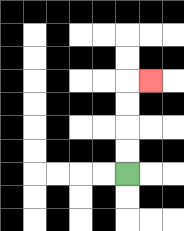{'start': '[5, 7]', 'end': '[6, 3]', 'path_directions': 'U,U,U,U,R', 'path_coordinates': '[[5, 7], [5, 6], [5, 5], [5, 4], [5, 3], [6, 3]]'}